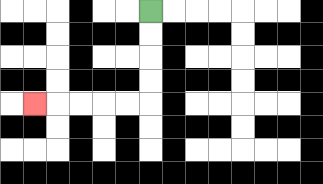{'start': '[6, 0]', 'end': '[1, 4]', 'path_directions': 'D,D,D,D,L,L,L,L,L', 'path_coordinates': '[[6, 0], [6, 1], [6, 2], [6, 3], [6, 4], [5, 4], [4, 4], [3, 4], [2, 4], [1, 4]]'}